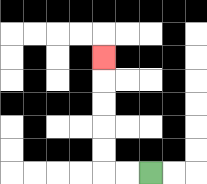{'start': '[6, 7]', 'end': '[4, 2]', 'path_directions': 'L,L,U,U,U,U,U', 'path_coordinates': '[[6, 7], [5, 7], [4, 7], [4, 6], [4, 5], [4, 4], [4, 3], [4, 2]]'}